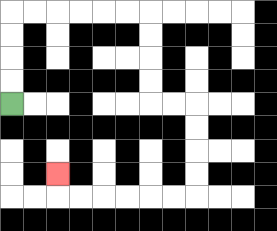{'start': '[0, 4]', 'end': '[2, 7]', 'path_directions': 'U,U,U,U,R,R,R,R,R,R,D,D,D,D,R,R,D,D,D,D,L,L,L,L,L,L,U', 'path_coordinates': '[[0, 4], [0, 3], [0, 2], [0, 1], [0, 0], [1, 0], [2, 0], [3, 0], [4, 0], [5, 0], [6, 0], [6, 1], [6, 2], [6, 3], [6, 4], [7, 4], [8, 4], [8, 5], [8, 6], [8, 7], [8, 8], [7, 8], [6, 8], [5, 8], [4, 8], [3, 8], [2, 8], [2, 7]]'}